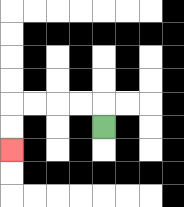{'start': '[4, 5]', 'end': '[0, 6]', 'path_directions': 'U,L,L,L,L,D,D', 'path_coordinates': '[[4, 5], [4, 4], [3, 4], [2, 4], [1, 4], [0, 4], [0, 5], [0, 6]]'}